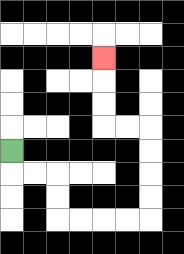{'start': '[0, 6]', 'end': '[4, 2]', 'path_directions': 'D,R,R,D,D,R,R,R,R,U,U,U,U,L,L,U,U,U', 'path_coordinates': '[[0, 6], [0, 7], [1, 7], [2, 7], [2, 8], [2, 9], [3, 9], [4, 9], [5, 9], [6, 9], [6, 8], [6, 7], [6, 6], [6, 5], [5, 5], [4, 5], [4, 4], [4, 3], [4, 2]]'}